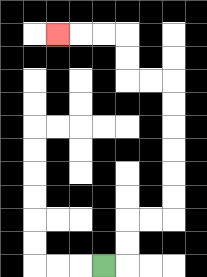{'start': '[4, 11]', 'end': '[2, 1]', 'path_directions': 'R,U,U,R,R,U,U,U,U,U,U,L,L,U,U,L,L,L', 'path_coordinates': '[[4, 11], [5, 11], [5, 10], [5, 9], [6, 9], [7, 9], [7, 8], [7, 7], [7, 6], [7, 5], [7, 4], [7, 3], [6, 3], [5, 3], [5, 2], [5, 1], [4, 1], [3, 1], [2, 1]]'}